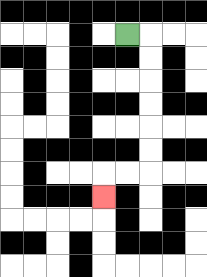{'start': '[5, 1]', 'end': '[4, 8]', 'path_directions': 'R,D,D,D,D,D,D,L,L,D', 'path_coordinates': '[[5, 1], [6, 1], [6, 2], [6, 3], [6, 4], [6, 5], [6, 6], [6, 7], [5, 7], [4, 7], [4, 8]]'}